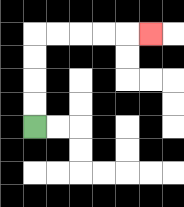{'start': '[1, 5]', 'end': '[6, 1]', 'path_directions': 'U,U,U,U,R,R,R,R,R', 'path_coordinates': '[[1, 5], [1, 4], [1, 3], [1, 2], [1, 1], [2, 1], [3, 1], [4, 1], [5, 1], [6, 1]]'}